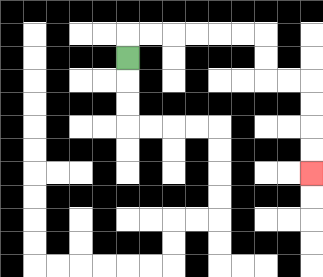{'start': '[5, 2]', 'end': '[13, 7]', 'path_directions': 'U,R,R,R,R,R,R,D,D,R,R,D,D,D,D', 'path_coordinates': '[[5, 2], [5, 1], [6, 1], [7, 1], [8, 1], [9, 1], [10, 1], [11, 1], [11, 2], [11, 3], [12, 3], [13, 3], [13, 4], [13, 5], [13, 6], [13, 7]]'}